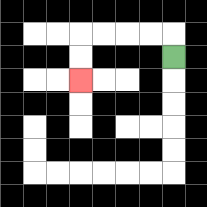{'start': '[7, 2]', 'end': '[3, 3]', 'path_directions': 'U,L,L,L,L,D,D', 'path_coordinates': '[[7, 2], [7, 1], [6, 1], [5, 1], [4, 1], [3, 1], [3, 2], [3, 3]]'}